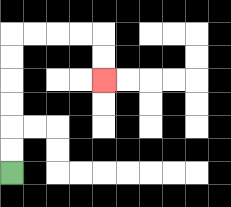{'start': '[0, 7]', 'end': '[4, 3]', 'path_directions': 'U,U,U,U,U,U,R,R,R,R,D,D', 'path_coordinates': '[[0, 7], [0, 6], [0, 5], [0, 4], [0, 3], [0, 2], [0, 1], [1, 1], [2, 1], [3, 1], [4, 1], [4, 2], [4, 3]]'}